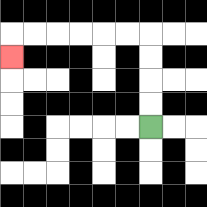{'start': '[6, 5]', 'end': '[0, 2]', 'path_directions': 'U,U,U,U,L,L,L,L,L,L,D', 'path_coordinates': '[[6, 5], [6, 4], [6, 3], [6, 2], [6, 1], [5, 1], [4, 1], [3, 1], [2, 1], [1, 1], [0, 1], [0, 2]]'}